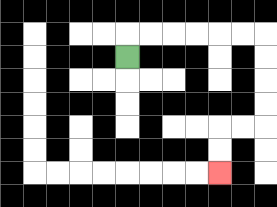{'start': '[5, 2]', 'end': '[9, 7]', 'path_directions': 'U,R,R,R,R,R,R,D,D,D,D,L,L,D,D', 'path_coordinates': '[[5, 2], [5, 1], [6, 1], [7, 1], [8, 1], [9, 1], [10, 1], [11, 1], [11, 2], [11, 3], [11, 4], [11, 5], [10, 5], [9, 5], [9, 6], [9, 7]]'}